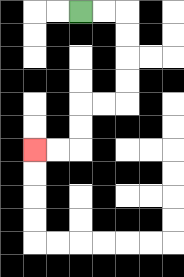{'start': '[3, 0]', 'end': '[1, 6]', 'path_directions': 'R,R,D,D,D,D,L,L,D,D,L,L', 'path_coordinates': '[[3, 0], [4, 0], [5, 0], [5, 1], [5, 2], [5, 3], [5, 4], [4, 4], [3, 4], [3, 5], [3, 6], [2, 6], [1, 6]]'}